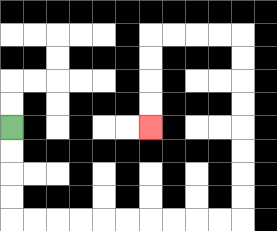{'start': '[0, 5]', 'end': '[6, 5]', 'path_directions': 'D,D,D,D,R,R,R,R,R,R,R,R,R,R,U,U,U,U,U,U,U,U,L,L,L,L,D,D,D,D', 'path_coordinates': '[[0, 5], [0, 6], [0, 7], [0, 8], [0, 9], [1, 9], [2, 9], [3, 9], [4, 9], [5, 9], [6, 9], [7, 9], [8, 9], [9, 9], [10, 9], [10, 8], [10, 7], [10, 6], [10, 5], [10, 4], [10, 3], [10, 2], [10, 1], [9, 1], [8, 1], [7, 1], [6, 1], [6, 2], [6, 3], [6, 4], [6, 5]]'}